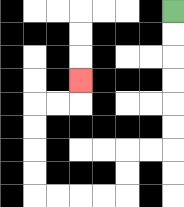{'start': '[7, 0]', 'end': '[3, 3]', 'path_directions': 'D,D,D,D,D,D,L,L,D,D,L,L,L,L,U,U,U,U,R,R,U', 'path_coordinates': '[[7, 0], [7, 1], [7, 2], [7, 3], [7, 4], [7, 5], [7, 6], [6, 6], [5, 6], [5, 7], [5, 8], [4, 8], [3, 8], [2, 8], [1, 8], [1, 7], [1, 6], [1, 5], [1, 4], [2, 4], [3, 4], [3, 3]]'}